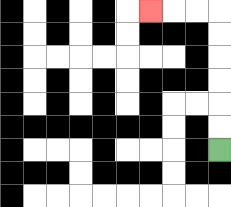{'start': '[9, 6]', 'end': '[6, 0]', 'path_directions': 'U,U,U,U,U,U,L,L,L', 'path_coordinates': '[[9, 6], [9, 5], [9, 4], [9, 3], [9, 2], [9, 1], [9, 0], [8, 0], [7, 0], [6, 0]]'}